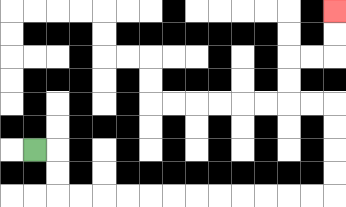{'start': '[1, 6]', 'end': '[14, 0]', 'path_directions': 'R,D,D,R,R,R,R,R,R,R,R,R,R,R,R,U,U,U,U,L,L,U,U,R,R,U,U', 'path_coordinates': '[[1, 6], [2, 6], [2, 7], [2, 8], [3, 8], [4, 8], [5, 8], [6, 8], [7, 8], [8, 8], [9, 8], [10, 8], [11, 8], [12, 8], [13, 8], [14, 8], [14, 7], [14, 6], [14, 5], [14, 4], [13, 4], [12, 4], [12, 3], [12, 2], [13, 2], [14, 2], [14, 1], [14, 0]]'}